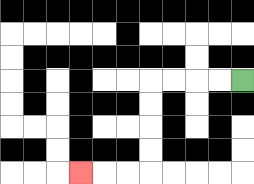{'start': '[10, 3]', 'end': '[3, 7]', 'path_directions': 'L,L,L,L,D,D,D,D,L,L,L', 'path_coordinates': '[[10, 3], [9, 3], [8, 3], [7, 3], [6, 3], [6, 4], [6, 5], [6, 6], [6, 7], [5, 7], [4, 7], [3, 7]]'}